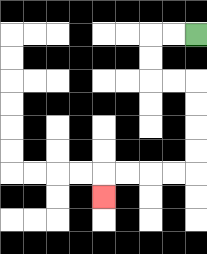{'start': '[8, 1]', 'end': '[4, 8]', 'path_directions': 'L,L,D,D,R,R,D,D,D,D,L,L,L,L,D', 'path_coordinates': '[[8, 1], [7, 1], [6, 1], [6, 2], [6, 3], [7, 3], [8, 3], [8, 4], [8, 5], [8, 6], [8, 7], [7, 7], [6, 7], [5, 7], [4, 7], [4, 8]]'}